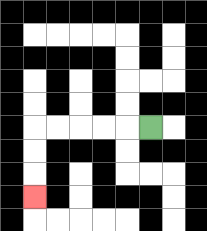{'start': '[6, 5]', 'end': '[1, 8]', 'path_directions': 'L,L,L,L,L,D,D,D', 'path_coordinates': '[[6, 5], [5, 5], [4, 5], [3, 5], [2, 5], [1, 5], [1, 6], [1, 7], [1, 8]]'}